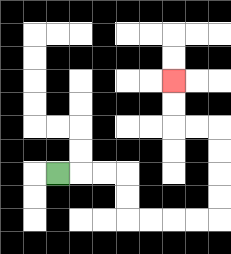{'start': '[2, 7]', 'end': '[7, 3]', 'path_directions': 'R,R,R,D,D,R,R,R,R,U,U,U,U,L,L,U,U', 'path_coordinates': '[[2, 7], [3, 7], [4, 7], [5, 7], [5, 8], [5, 9], [6, 9], [7, 9], [8, 9], [9, 9], [9, 8], [9, 7], [9, 6], [9, 5], [8, 5], [7, 5], [7, 4], [7, 3]]'}